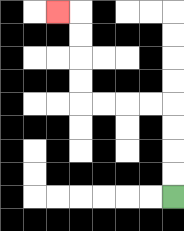{'start': '[7, 8]', 'end': '[2, 0]', 'path_directions': 'U,U,U,U,L,L,L,L,U,U,U,U,L', 'path_coordinates': '[[7, 8], [7, 7], [7, 6], [7, 5], [7, 4], [6, 4], [5, 4], [4, 4], [3, 4], [3, 3], [3, 2], [3, 1], [3, 0], [2, 0]]'}